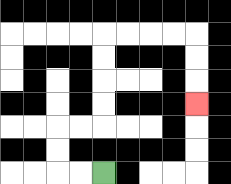{'start': '[4, 7]', 'end': '[8, 4]', 'path_directions': 'L,L,U,U,R,R,U,U,U,U,R,R,R,R,D,D,D', 'path_coordinates': '[[4, 7], [3, 7], [2, 7], [2, 6], [2, 5], [3, 5], [4, 5], [4, 4], [4, 3], [4, 2], [4, 1], [5, 1], [6, 1], [7, 1], [8, 1], [8, 2], [8, 3], [8, 4]]'}